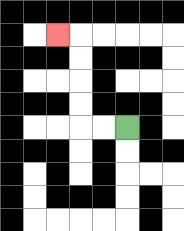{'start': '[5, 5]', 'end': '[2, 1]', 'path_directions': 'L,L,U,U,U,U,L', 'path_coordinates': '[[5, 5], [4, 5], [3, 5], [3, 4], [3, 3], [3, 2], [3, 1], [2, 1]]'}